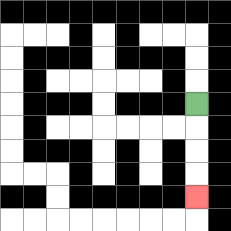{'start': '[8, 4]', 'end': '[8, 8]', 'path_directions': 'D,D,D,D', 'path_coordinates': '[[8, 4], [8, 5], [8, 6], [8, 7], [8, 8]]'}